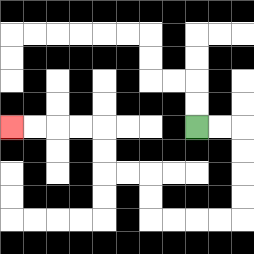{'start': '[8, 5]', 'end': '[0, 5]', 'path_directions': 'R,R,D,D,D,D,L,L,L,L,U,U,L,L,U,U,L,L,L,L', 'path_coordinates': '[[8, 5], [9, 5], [10, 5], [10, 6], [10, 7], [10, 8], [10, 9], [9, 9], [8, 9], [7, 9], [6, 9], [6, 8], [6, 7], [5, 7], [4, 7], [4, 6], [4, 5], [3, 5], [2, 5], [1, 5], [0, 5]]'}